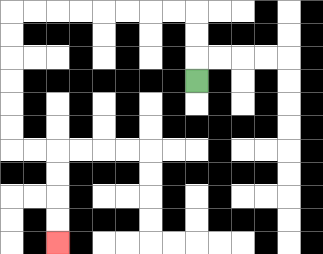{'start': '[8, 3]', 'end': '[2, 10]', 'path_directions': 'U,U,U,L,L,L,L,L,L,L,L,D,D,D,D,D,D,R,R,D,D,D,D', 'path_coordinates': '[[8, 3], [8, 2], [8, 1], [8, 0], [7, 0], [6, 0], [5, 0], [4, 0], [3, 0], [2, 0], [1, 0], [0, 0], [0, 1], [0, 2], [0, 3], [0, 4], [0, 5], [0, 6], [1, 6], [2, 6], [2, 7], [2, 8], [2, 9], [2, 10]]'}